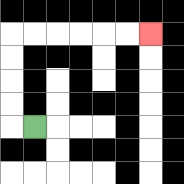{'start': '[1, 5]', 'end': '[6, 1]', 'path_directions': 'L,U,U,U,U,R,R,R,R,R,R', 'path_coordinates': '[[1, 5], [0, 5], [0, 4], [0, 3], [0, 2], [0, 1], [1, 1], [2, 1], [3, 1], [4, 1], [5, 1], [6, 1]]'}